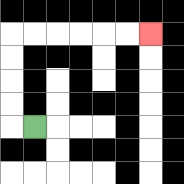{'start': '[1, 5]', 'end': '[6, 1]', 'path_directions': 'L,U,U,U,U,R,R,R,R,R,R', 'path_coordinates': '[[1, 5], [0, 5], [0, 4], [0, 3], [0, 2], [0, 1], [1, 1], [2, 1], [3, 1], [4, 1], [5, 1], [6, 1]]'}